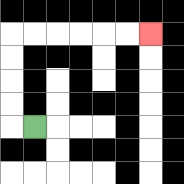{'start': '[1, 5]', 'end': '[6, 1]', 'path_directions': 'L,U,U,U,U,R,R,R,R,R,R', 'path_coordinates': '[[1, 5], [0, 5], [0, 4], [0, 3], [0, 2], [0, 1], [1, 1], [2, 1], [3, 1], [4, 1], [5, 1], [6, 1]]'}